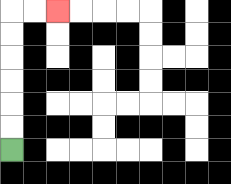{'start': '[0, 6]', 'end': '[2, 0]', 'path_directions': 'U,U,U,U,U,U,R,R', 'path_coordinates': '[[0, 6], [0, 5], [0, 4], [0, 3], [0, 2], [0, 1], [0, 0], [1, 0], [2, 0]]'}